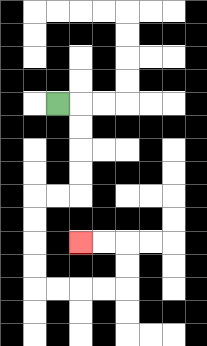{'start': '[2, 4]', 'end': '[3, 10]', 'path_directions': 'R,D,D,D,D,L,L,D,D,D,D,R,R,R,R,U,U,L,L', 'path_coordinates': '[[2, 4], [3, 4], [3, 5], [3, 6], [3, 7], [3, 8], [2, 8], [1, 8], [1, 9], [1, 10], [1, 11], [1, 12], [2, 12], [3, 12], [4, 12], [5, 12], [5, 11], [5, 10], [4, 10], [3, 10]]'}